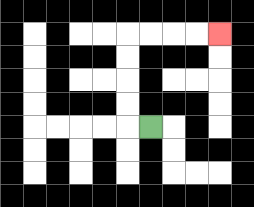{'start': '[6, 5]', 'end': '[9, 1]', 'path_directions': 'L,U,U,U,U,R,R,R,R', 'path_coordinates': '[[6, 5], [5, 5], [5, 4], [5, 3], [5, 2], [5, 1], [6, 1], [7, 1], [8, 1], [9, 1]]'}